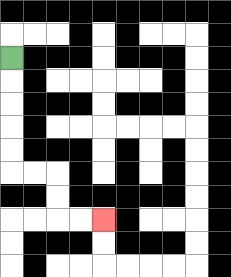{'start': '[0, 2]', 'end': '[4, 9]', 'path_directions': 'D,D,D,D,D,R,R,D,D,R,R', 'path_coordinates': '[[0, 2], [0, 3], [0, 4], [0, 5], [0, 6], [0, 7], [1, 7], [2, 7], [2, 8], [2, 9], [3, 9], [4, 9]]'}